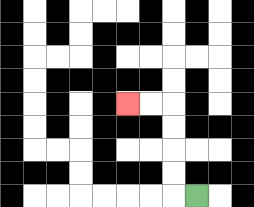{'start': '[8, 8]', 'end': '[5, 4]', 'path_directions': 'L,U,U,U,U,L,L', 'path_coordinates': '[[8, 8], [7, 8], [7, 7], [7, 6], [7, 5], [7, 4], [6, 4], [5, 4]]'}